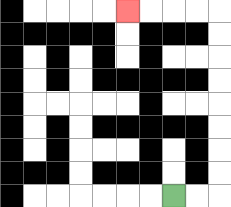{'start': '[7, 8]', 'end': '[5, 0]', 'path_directions': 'R,R,U,U,U,U,U,U,U,U,L,L,L,L', 'path_coordinates': '[[7, 8], [8, 8], [9, 8], [9, 7], [9, 6], [9, 5], [9, 4], [9, 3], [9, 2], [9, 1], [9, 0], [8, 0], [7, 0], [6, 0], [5, 0]]'}